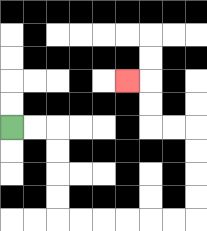{'start': '[0, 5]', 'end': '[5, 3]', 'path_directions': 'R,R,D,D,D,D,R,R,R,R,R,R,U,U,U,U,L,L,U,U,L', 'path_coordinates': '[[0, 5], [1, 5], [2, 5], [2, 6], [2, 7], [2, 8], [2, 9], [3, 9], [4, 9], [5, 9], [6, 9], [7, 9], [8, 9], [8, 8], [8, 7], [8, 6], [8, 5], [7, 5], [6, 5], [6, 4], [6, 3], [5, 3]]'}